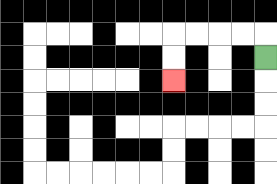{'start': '[11, 2]', 'end': '[7, 3]', 'path_directions': 'U,L,L,L,L,D,D', 'path_coordinates': '[[11, 2], [11, 1], [10, 1], [9, 1], [8, 1], [7, 1], [7, 2], [7, 3]]'}